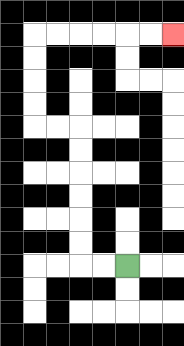{'start': '[5, 11]', 'end': '[7, 1]', 'path_directions': 'L,L,U,U,U,U,U,U,L,L,U,U,U,U,R,R,R,R,R,R', 'path_coordinates': '[[5, 11], [4, 11], [3, 11], [3, 10], [3, 9], [3, 8], [3, 7], [3, 6], [3, 5], [2, 5], [1, 5], [1, 4], [1, 3], [1, 2], [1, 1], [2, 1], [3, 1], [4, 1], [5, 1], [6, 1], [7, 1]]'}